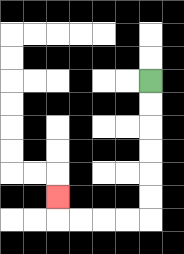{'start': '[6, 3]', 'end': '[2, 8]', 'path_directions': 'D,D,D,D,D,D,L,L,L,L,U', 'path_coordinates': '[[6, 3], [6, 4], [6, 5], [6, 6], [6, 7], [6, 8], [6, 9], [5, 9], [4, 9], [3, 9], [2, 9], [2, 8]]'}